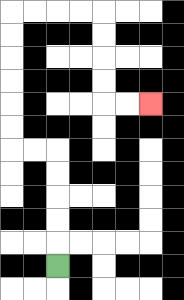{'start': '[2, 11]', 'end': '[6, 4]', 'path_directions': 'U,U,U,U,U,L,L,U,U,U,U,U,U,R,R,R,R,D,D,D,D,R,R', 'path_coordinates': '[[2, 11], [2, 10], [2, 9], [2, 8], [2, 7], [2, 6], [1, 6], [0, 6], [0, 5], [0, 4], [0, 3], [0, 2], [0, 1], [0, 0], [1, 0], [2, 0], [3, 0], [4, 0], [4, 1], [4, 2], [4, 3], [4, 4], [5, 4], [6, 4]]'}